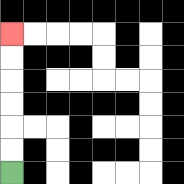{'start': '[0, 7]', 'end': '[0, 1]', 'path_directions': 'U,U,U,U,U,U', 'path_coordinates': '[[0, 7], [0, 6], [0, 5], [0, 4], [0, 3], [0, 2], [0, 1]]'}